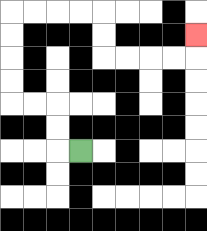{'start': '[3, 6]', 'end': '[8, 1]', 'path_directions': 'L,U,U,L,L,U,U,U,U,R,R,R,R,D,D,R,R,R,R,U', 'path_coordinates': '[[3, 6], [2, 6], [2, 5], [2, 4], [1, 4], [0, 4], [0, 3], [0, 2], [0, 1], [0, 0], [1, 0], [2, 0], [3, 0], [4, 0], [4, 1], [4, 2], [5, 2], [6, 2], [7, 2], [8, 2], [8, 1]]'}